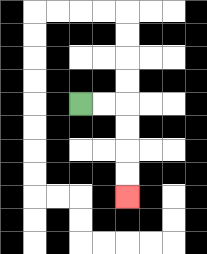{'start': '[3, 4]', 'end': '[5, 8]', 'path_directions': 'R,R,D,D,D,D', 'path_coordinates': '[[3, 4], [4, 4], [5, 4], [5, 5], [5, 6], [5, 7], [5, 8]]'}